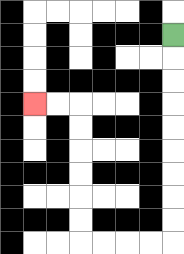{'start': '[7, 1]', 'end': '[1, 4]', 'path_directions': 'D,D,D,D,D,D,D,D,D,L,L,L,L,U,U,U,U,U,U,L,L', 'path_coordinates': '[[7, 1], [7, 2], [7, 3], [7, 4], [7, 5], [7, 6], [7, 7], [7, 8], [7, 9], [7, 10], [6, 10], [5, 10], [4, 10], [3, 10], [3, 9], [3, 8], [3, 7], [3, 6], [3, 5], [3, 4], [2, 4], [1, 4]]'}